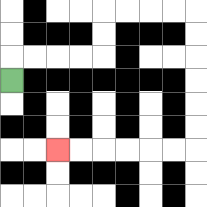{'start': '[0, 3]', 'end': '[2, 6]', 'path_directions': 'U,R,R,R,R,U,U,R,R,R,R,D,D,D,D,D,D,L,L,L,L,L,L', 'path_coordinates': '[[0, 3], [0, 2], [1, 2], [2, 2], [3, 2], [4, 2], [4, 1], [4, 0], [5, 0], [6, 0], [7, 0], [8, 0], [8, 1], [8, 2], [8, 3], [8, 4], [8, 5], [8, 6], [7, 6], [6, 6], [5, 6], [4, 6], [3, 6], [2, 6]]'}